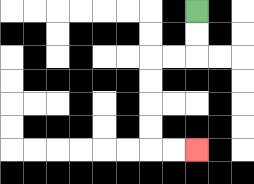{'start': '[8, 0]', 'end': '[8, 6]', 'path_directions': 'D,D,L,L,D,D,D,D,R,R', 'path_coordinates': '[[8, 0], [8, 1], [8, 2], [7, 2], [6, 2], [6, 3], [6, 4], [6, 5], [6, 6], [7, 6], [8, 6]]'}